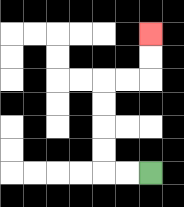{'start': '[6, 7]', 'end': '[6, 1]', 'path_directions': 'L,L,U,U,U,U,R,R,U,U', 'path_coordinates': '[[6, 7], [5, 7], [4, 7], [4, 6], [4, 5], [4, 4], [4, 3], [5, 3], [6, 3], [6, 2], [6, 1]]'}